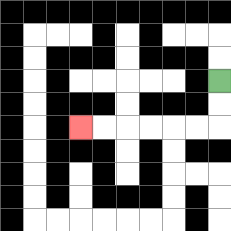{'start': '[9, 3]', 'end': '[3, 5]', 'path_directions': 'D,D,L,L,L,L,L,L', 'path_coordinates': '[[9, 3], [9, 4], [9, 5], [8, 5], [7, 5], [6, 5], [5, 5], [4, 5], [3, 5]]'}